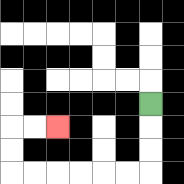{'start': '[6, 4]', 'end': '[2, 5]', 'path_directions': 'D,D,D,L,L,L,L,L,L,U,U,R,R', 'path_coordinates': '[[6, 4], [6, 5], [6, 6], [6, 7], [5, 7], [4, 7], [3, 7], [2, 7], [1, 7], [0, 7], [0, 6], [0, 5], [1, 5], [2, 5]]'}